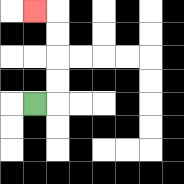{'start': '[1, 4]', 'end': '[1, 0]', 'path_directions': 'R,U,U,U,U,L', 'path_coordinates': '[[1, 4], [2, 4], [2, 3], [2, 2], [2, 1], [2, 0], [1, 0]]'}